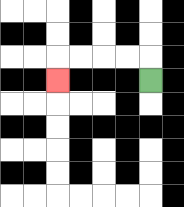{'start': '[6, 3]', 'end': '[2, 3]', 'path_directions': 'U,L,L,L,L,D', 'path_coordinates': '[[6, 3], [6, 2], [5, 2], [4, 2], [3, 2], [2, 2], [2, 3]]'}